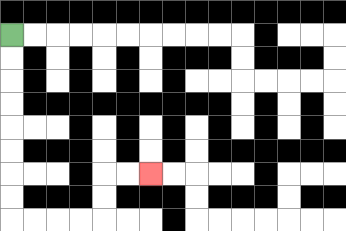{'start': '[0, 1]', 'end': '[6, 7]', 'path_directions': 'D,D,D,D,D,D,D,D,R,R,R,R,U,U,R,R', 'path_coordinates': '[[0, 1], [0, 2], [0, 3], [0, 4], [0, 5], [0, 6], [0, 7], [0, 8], [0, 9], [1, 9], [2, 9], [3, 9], [4, 9], [4, 8], [4, 7], [5, 7], [6, 7]]'}